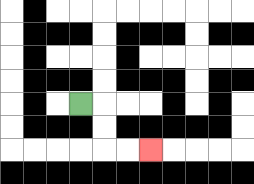{'start': '[3, 4]', 'end': '[6, 6]', 'path_directions': 'R,D,D,R,R', 'path_coordinates': '[[3, 4], [4, 4], [4, 5], [4, 6], [5, 6], [6, 6]]'}